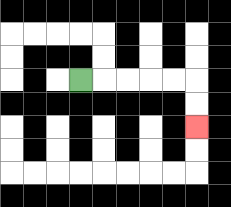{'start': '[3, 3]', 'end': '[8, 5]', 'path_directions': 'R,R,R,R,R,D,D', 'path_coordinates': '[[3, 3], [4, 3], [5, 3], [6, 3], [7, 3], [8, 3], [8, 4], [8, 5]]'}